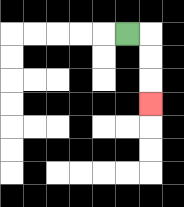{'start': '[5, 1]', 'end': '[6, 4]', 'path_directions': 'R,D,D,D', 'path_coordinates': '[[5, 1], [6, 1], [6, 2], [6, 3], [6, 4]]'}